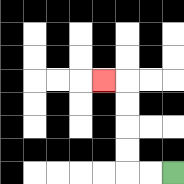{'start': '[7, 7]', 'end': '[4, 3]', 'path_directions': 'L,L,U,U,U,U,L', 'path_coordinates': '[[7, 7], [6, 7], [5, 7], [5, 6], [5, 5], [5, 4], [5, 3], [4, 3]]'}